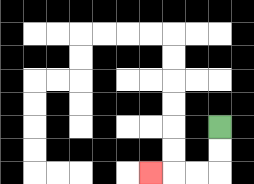{'start': '[9, 5]', 'end': '[6, 7]', 'path_directions': 'D,D,L,L,L', 'path_coordinates': '[[9, 5], [9, 6], [9, 7], [8, 7], [7, 7], [6, 7]]'}